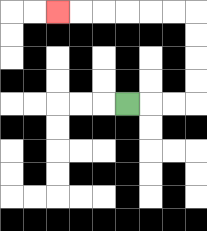{'start': '[5, 4]', 'end': '[2, 0]', 'path_directions': 'R,R,R,U,U,U,U,L,L,L,L,L,L', 'path_coordinates': '[[5, 4], [6, 4], [7, 4], [8, 4], [8, 3], [8, 2], [8, 1], [8, 0], [7, 0], [6, 0], [5, 0], [4, 0], [3, 0], [2, 0]]'}